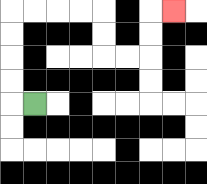{'start': '[1, 4]', 'end': '[7, 0]', 'path_directions': 'L,U,U,U,U,R,R,R,R,D,D,R,R,U,U,R', 'path_coordinates': '[[1, 4], [0, 4], [0, 3], [0, 2], [0, 1], [0, 0], [1, 0], [2, 0], [3, 0], [4, 0], [4, 1], [4, 2], [5, 2], [6, 2], [6, 1], [6, 0], [7, 0]]'}